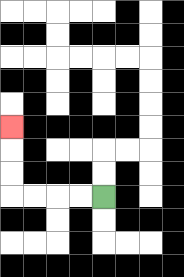{'start': '[4, 8]', 'end': '[0, 5]', 'path_directions': 'L,L,L,L,U,U,U', 'path_coordinates': '[[4, 8], [3, 8], [2, 8], [1, 8], [0, 8], [0, 7], [0, 6], [0, 5]]'}